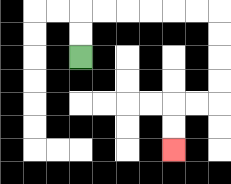{'start': '[3, 2]', 'end': '[7, 6]', 'path_directions': 'U,U,R,R,R,R,R,R,D,D,D,D,L,L,D,D', 'path_coordinates': '[[3, 2], [3, 1], [3, 0], [4, 0], [5, 0], [6, 0], [7, 0], [8, 0], [9, 0], [9, 1], [9, 2], [9, 3], [9, 4], [8, 4], [7, 4], [7, 5], [7, 6]]'}